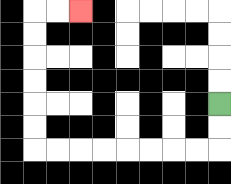{'start': '[9, 4]', 'end': '[3, 0]', 'path_directions': 'D,D,L,L,L,L,L,L,L,L,U,U,U,U,U,U,R,R', 'path_coordinates': '[[9, 4], [9, 5], [9, 6], [8, 6], [7, 6], [6, 6], [5, 6], [4, 6], [3, 6], [2, 6], [1, 6], [1, 5], [1, 4], [1, 3], [1, 2], [1, 1], [1, 0], [2, 0], [3, 0]]'}